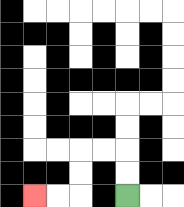{'start': '[5, 8]', 'end': '[1, 8]', 'path_directions': 'U,U,L,L,D,D,L,L', 'path_coordinates': '[[5, 8], [5, 7], [5, 6], [4, 6], [3, 6], [3, 7], [3, 8], [2, 8], [1, 8]]'}